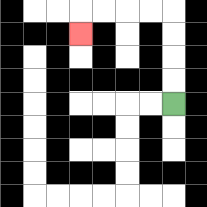{'start': '[7, 4]', 'end': '[3, 1]', 'path_directions': 'U,U,U,U,L,L,L,L,D', 'path_coordinates': '[[7, 4], [7, 3], [7, 2], [7, 1], [7, 0], [6, 0], [5, 0], [4, 0], [3, 0], [3, 1]]'}